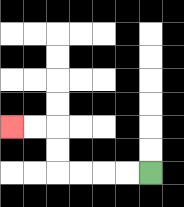{'start': '[6, 7]', 'end': '[0, 5]', 'path_directions': 'L,L,L,L,U,U,L,L', 'path_coordinates': '[[6, 7], [5, 7], [4, 7], [3, 7], [2, 7], [2, 6], [2, 5], [1, 5], [0, 5]]'}